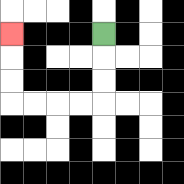{'start': '[4, 1]', 'end': '[0, 1]', 'path_directions': 'D,D,D,L,L,L,L,U,U,U', 'path_coordinates': '[[4, 1], [4, 2], [4, 3], [4, 4], [3, 4], [2, 4], [1, 4], [0, 4], [0, 3], [0, 2], [0, 1]]'}